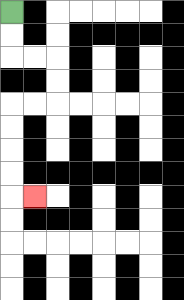{'start': '[0, 0]', 'end': '[1, 8]', 'path_directions': 'D,D,R,R,D,D,L,L,D,D,D,D,R', 'path_coordinates': '[[0, 0], [0, 1], [0, 2], [1, 2], [2, 2], [2, 3], [2, 4], [1, 4], [0, 4], [0, 5], [0, 6], [0, 7], [0, 8], [1, 8]]'}